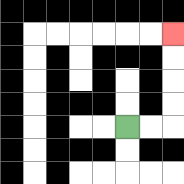{'start': '[5, 5]', 'end': '[7, 1]', 'path_directions': 'R,R,U,U,U,U', 'path_coordinates': '[[5, 5], [6, 5], [7, 5], [7, 4], [7, 3], [7, 2], [7, 1]]'}